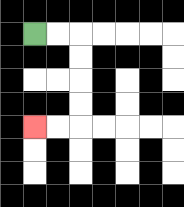{'start': '[1, 1]', 'end': '[1, 5]', 'path_directions': 'R,R,D,D,D,D,L,L', 'path_coordinates': '[[1, 1], [2, 1], [3, 1], [3, 2], [3, 3], [3, 4], [3, 5], [2, 5], [1, 5]]'}